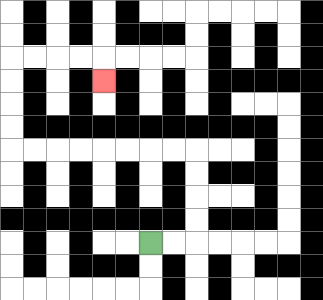{'start': '[6, 10]', 'end': '[4, 3]', 'path_directions': 'R,R,U,U,U,U,L,L,L,L,L,L,L,L,U,U,U,U,R,R,R,R,D', 'path_coordinates': '[[6, 10], [7, 10], [8, 10], [8, 9], [8, 8], [8, 7], [8, 6], [7, 6], [6, 6], [5, 6], [4, 6], [3, 6], [2, 6], [1, 6], [0, 6], [0, 5], [0, 4], [0, 3], [0, 2], [1, 2], [2, 2], [3, 2], [4, 2], [4, 3]]'}